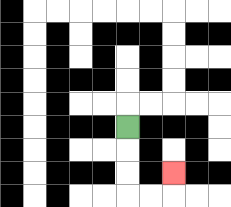{'start': '[5, 5]', 'end': '[7, 7]', 'path_directions': 'D,D,D,R,R,U', 'path_coordinates': '[[5, 5], [5, 6], [5, 7], [5, 8], [6, 8], [7, 8], [7, 7]]'}